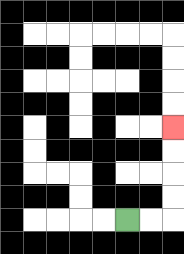{'start': '[5, 9]', 'end': '[7, 5]', 'path_directions': 'R,R,U,U,U,U', 'path_coordinates': '[[5, 9], [6, 9], [7, 9], [7, 8], [7, 7], [7, 6], [7, 5]]'}